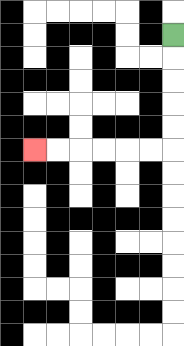{'start': '[7, 1]', 'end': '[1, 6]', 'path_directions': 'D,D,D,D,D,L,L,L,L,L,L', 'path_coordinates': '[[7, 1], [7, 2], [7, 3], [7, 4], [7, 5], [7, 6], [6, 6], [5, 6], [4, 6], [3, 6], [2, 6], [1, 6]]'}